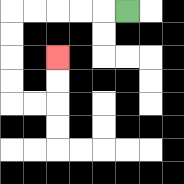{'start': '[5, 0]', 'end': '[2, 2]', 'path_directions': 'L,L,L,L,L,D,D,D,D,R,R,U,U', 'path_coordinates': '[[5, 0], [4, 0], [3, 0], [2, 0], [1, 0], [0, 0], [0, 1], [0, 2], [0, 3], [0, 4], [1, 4], [2, 4], [2, 3], [2, 2]]'}